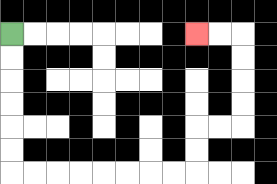{'start': '[0, 1]', 'end': '[8, 1]', 'path_directions': 'D,D,D,D,D,D,R,R,R,R,R,R,R,R,U,U,R,R,U,U,U,U,L,L', 'path_coordinates': '[[0, 1], [0, 2], [0, 3], [0, 4], [0, 5], [0, 6], [0, 7], [1, 7], [2, 7], [3, 7], [4, 7], [5, 7], [6, 7], [7, 7], [8, 7], [8, 6], [8, 5], [9, 5], [10, 5], [10, 4], [10, 3], [10, 2], [10, 1], [9, 1], [8, 1]]'}